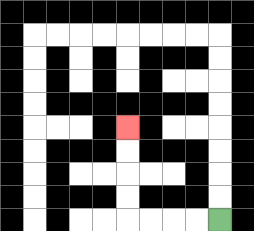{'start': '[9, 9]', 'end': '[5, 5]', 'path_directions': 'L,L,L,L,U,U,U,U', 'path_coordinates': '[[9, 9], [8, 9], [7, 9], [6, 9], [5, 9], [5, 8], [5, 7], [5, 6], [5, 5]]'}